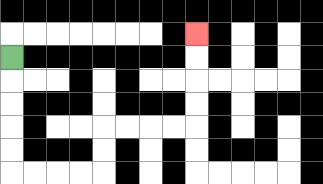{'start': '[0, 2]', 'end': '[8, 1]', 'path_directions': 'D,D,D,D,D,R,R,R,R,U,U,R,R,R,R,U,U,U,U', 'path_coordinates': '[[0, 2], [0, 3], [0, 4], [0, 5], [0, 6], [0, 7], [1, 7], [2, 7], [3, 7], [4, 7], [4, 6], [4, 5], [5, 5], [6, 5], [7, 5], [8, 5], [8, 4], [8, 3], [8, 2], [8, 1]]'}